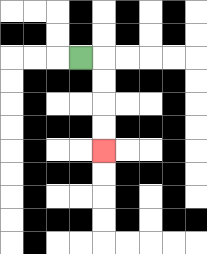{'start': '[3, 2]', 'end': '[4, 6]', 'path_directions': 'R,D,D,D,D', 'path_coordinates': '[[3, 2], [4, 2], [4, 3], [4, 4], [4, 5], [4, 6]]'}